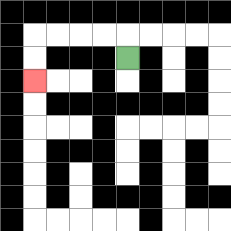{'start': '[5, 2]', 'end': '[1, 3]', 'path_directions': 'U,L,L,L,L,D,D', 'path_coordinates': '[[5, 2], [5, 1], [4, 1], [3, 1], [2, 1], [1, 1], [1, 2], [1, 3]]'}